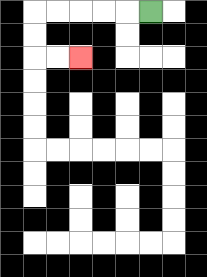{'start': '[6, 0]', 'end': '[3, 2]', 'path_directions': 'L,L,L,L,L,D,D,R,R', 'path_coordinates': '[[6, 0], [5, 0], [4, 0], [3, 0], [2, 0], [1, 0], [1, 1], [1, 2], [2, 2], [3, 2]]'}